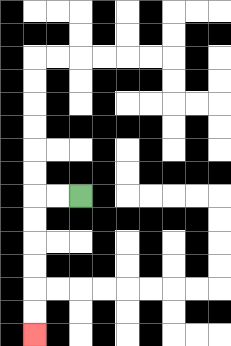{'start': '[3, 8]', 'end': '[1, 14]', 'path_directions': 'L,L,D,D,D,D,D,D', 'path_coordinates': '[[3, 8], [2, 8], [1, 8], [1, 9], [1, 10], [1, 11], [1, 12], [1, 13], [1, 14]]'}